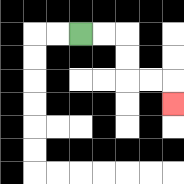{'start': '[3, 1]', 'end': '[7, 4]', 'path_directions': 'R,R,D,D,R,R,D', 'path_coordinates': '[[3, 1], [4, 1], [5, 1], [5, 2], [5, 3], [6, 3], [7, 3], [7, 4]]'}